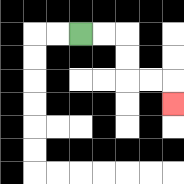{'start': '[3, 1]', 'end': '[7, 4]', 'path_directions': 'R,R,D,D,R,R,D', 'path_coordinates': '[[3, 1], [4, 1], [5, 1], [5, 2], [5, 3], [6, 3], [7, 3], [7, 4]]'}